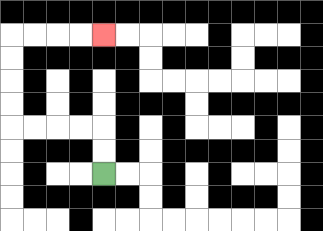{'start': '[4, 7]', 'end': '[4, 1]', 'path_directions': 'U,U,L,L,L,L,U,U,U,U,R,R,R,R', 'path_coordinates': '[[4, 7], [4, 6], [4, 5], [3, 5], [2, 5], [1, 5], [0, 5], [0, 4], [0, 3], [0, 2], [0, 1], [1, 1], [2, 1], [3, 1], [4, 1]]'}